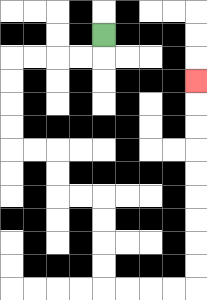{'start': '[4, 1]', 'end': '[8, 3]', 'path_directions': 'D,L,L,L,L,D,D,D,D,R,R,D,D,R,R,D,D,D,D,R,R,R,R,U,U,U,U,U,U,U,U,U', 'path_coordinates': '[[4, 1], [4, 2], [3, 2], [2, 2], [1, 2], [0, 2], [0, 3], [0, 4], [0, 5], [0, 6], [1, 6], [2, 6], [2, 7], [2, 8], [3, 8], [4, 8], [4, 9], [4, 10], [4, 11], [4, 12], [5, 12], [6, 12], [7, 12], [8, 12], [8, 11], [8, 10], [8, 9], [8, 8], [8, 7], [8, 6], [8, 5], [8, 4], [8, 3]]'}